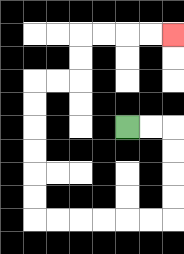{'start': '[5, 5]', 'end': '[7, 1]', 'path_directions': 'R,R,D,D,D,D,L,L,L,L,L,L,U,U,U,U,U,U,R,R,U,U,R,R,R,R', 'path_coordinates': '[[5, 5], [6, 5], [7, 5], [7, 6], [7, 7], [7, 8], [7, 9], [6, 9], [5, 9], [4, 9], [3, 9], [2, 9], [1, 9], [1, 8], [1, 7], [1, 6], [1, 5], [1, 4], [1, 3], [2, 3], [3, 3], [3, 2], [3, 1], [4, 1], [5, 1], [6, 1], [7, 1]]'}